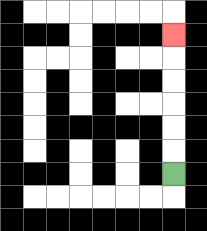{'start': '[7, 7]', 'end': '[7, 1]', 'path_directions': 'U,U,U,U,U,U', 'path_coordinates': '[[7, 7], [7, 6], [7, 5], [7, 4], [7, 3], [7, 2], [7, 1]]'}